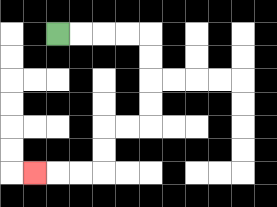{'start': '[2, 1]', 'end': '[1, 7]', 'path_directions': 'R,R,R,R,D,D,D,D,L,L,D,D,L,L,L', 'path_coordinates': '[[2, 1], [3, 1], [4, 1], [5, 1], [6, 1], [6, 2], [6, 3], [6, 4], [6, 5], [5, 5], [4, 5], [4, 6], [4, 7], [3, 7], [2, 7], [1, 7]]'}